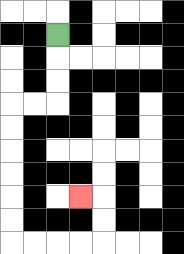{'start': '[2, 1]', 'end': '[3, 8]', 'path_directions': 'D,D,D,L,L,D,D,D,D,D,D,R,R,R,R,U,U,L', 'path_coordinates': '[[2, 1], [2, 2], [2, 3], [2, 4], [1, 4], [0, 4], [0, 5], [0, 6], [0, 7], [0, 8], [0, 9], [0, 10], [1, 10], [2, 10], [3, 10], [4, 10], [4, 9], [4, 8], [3, 8]]'}